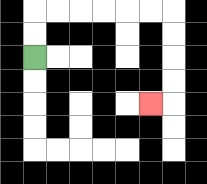{'start': '[1, 2]', 'end': '[6, 4]', 'path_directions': 'U,U,R,R,R,R,R,R,D,D,D,D,L', 'path_coordinates': '[[1, 2], [1, 1], [1, 0], [2, 0], [3, 0], [4, 0], [5, 0], [6, 0], [7, 0], [7, 1], [7, 2], [7, 3], [7, 4], [6, 4]]'}